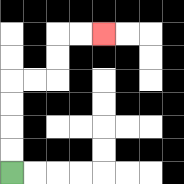{'start': '[0, 7]', 'end': '[4, 1]', 'path_directions': 'U,U,U,U,R,R,U,U,R,R', 'path_coordinates': '[[0, 7], [0, 6], [0, 5], [0, 4], [0, 3], [1, 3], [2, 3], [2, 2], [2, 1], [3, 1], [4, 1]]'}